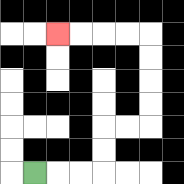{'start': '[1, 7]', 'end': '[2, 1]', 'path_directions': 'R,R,R,U,U,R,R,U,U,U,U,L,L,L,L', 'path_coordinates': '[[1, 7], [2, 7], [3, 7], [4, 7], [4, 6], [4, 5], [5, 5], [6, 5], [6, 4], [6, 3], [6, 2], [6, 1], [5, 1], [4, 1], [3, 1], [2, 1]]'}